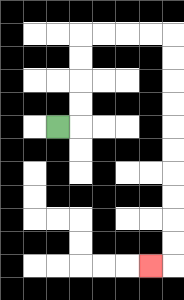{'start': '[2, 5]', 'end': '[6, 11]', 'path_directions': 'R,U,U,U,U,R,R,R,R,D,D,D,D,D,D,D,D,D,D,L', 'path_coordinates': '[[2, 5], [3, 5], [3, 4], [3, 3], [3, 2], [3, 1], [4, 1], [5, 1], [6, 1], [7, 1], [7, 2], [7, 3], [7, 4], [7, 5], [7, 6], [7, 7], [7, 8], [7, 9], [7, 10], [7, 11], [6, 11]]'}